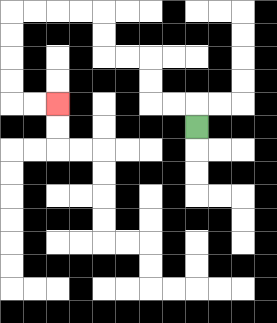{'start': '[8, 5]', 'end': '[2, 4]', 'path_directions': 'U,L,L,U,U,L,L,U,U,L,L,L,L,D,D,D,D,R,R', 'path_coordinates': '[[8, 5], [8, 4], [7, 4], [6, 4], [6, 3], [6, 2], [5, 2], [4, 2], [4, 1], [4, 0], [3, 0], [2, 0], [1, 0], [0, 0], [0, 1], [0, 2], [0, 3], [0, 4], [1, 4], [2, 4]]'}